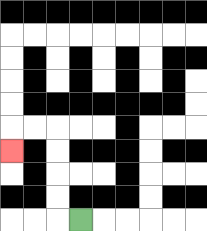{'start': '[3, 9]', 'end': '[0, 6]', 'path_directions': 'L,U,U,U,U,L,L,D', 'path_coordinates': '[[3, 9], [2, 9], [2, 8], [2, 7], [2, 6], [2, 5], [1, 5], [0, 5], [0, 6]]'}